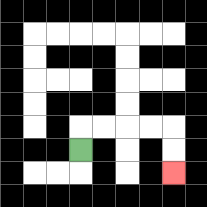{'start': '[3, 6]', 'end': '[7, 7]', 'path_directions': 'U,R,R,R,R,D,D', 'path_coordinates': '[[3, 6], [3, 5], [4, 5], [5, 5], [6, 5], [7, 5], [7, 6], [7, 7]]'}